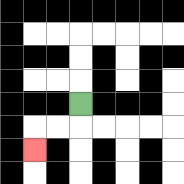{'start': '[3, 4]', 'end': '[1, 6]', 'path_directions': 'D,L,L,D', 'path_coordinates': '[[3, 4], [3, 5], [2, 5], [1, 5], [1, 6]]'}